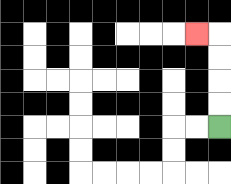{'start': '[9, 5]', 'end': '[8, 1]', 'path_directions': 'U,U,U,U,L', 'path_coordinates': '[[9, 5], [9, 4], [9, 3], [9, 2], [9, 1], [8, 1]]'}